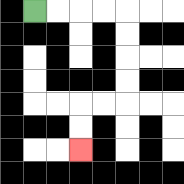{'start': '[1, 0]', 'end': '[3, 6]', 'path_directions': 'R,R,R,R,D,D,D,D,L,L,D,D', 'path_coordinates': '[[1, 0], [2, 0], [3, 0], [4, 0], [5, 0], [5, 1], [5, 2], [5, 3], [5, 4], [4, 4], [3, 4], [3, 5], [3, 6]]'}